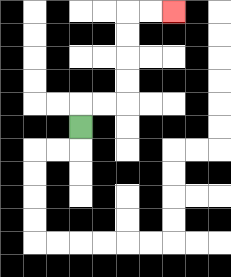{'start': '[3, 5]', 'end': '[7, 0]', 'path_directions': 'U,R,R,U,U,U,U,R,R', 'path_coordinates': '[[3, 5], [3, 4], [4, 4], [5, 4], [5, 3], [5, 2], [5, 1], [5, 0], [6, 0], [7, 0]]'}